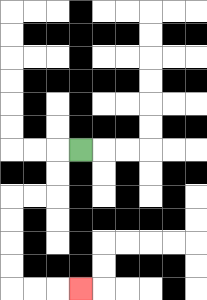{'start': '[3, 6]', 'end': '[3, 12]', 'path_directions': 'L,D,D,L,L,D,D,D,D,R,R,R', 'path_coordinates': '[[3, 6], [2, 6], [2, 7], [2, 8], [1, 8], [0, 8], [0, 9], [0, 10], [0, 11], [0, 12], [1, 12], [2, 12], [3, 12]]'}